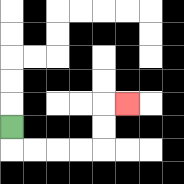{'start': '[0, 5]', 'end': '[5, 4]', 'path_directions': 'D,R,R,R,R,U,U,R', 'path_coordinates': '[[0, 5], [0, 6], [1, 6], [2, 6], [3, 6], [4, 6], [4, 5], [4, 4], [5, 4]]'}